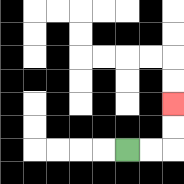{'start': '[5, 6]', 'end': '[7, 4]', 'path_directions': 'R,R,U,U', 'path_coordinates': '[[5, 6], [6, 6], [7, 6], [7, 5], [7, 4]]'}